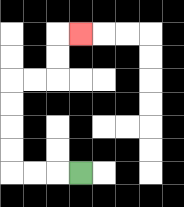{'start': '[3, 7]', 'end': '[3, 1]', 'path_directions': 'L,L,L,U,U,U,U,R,R,U,U,R', 'path_coordinates': '[[3, 7], [2, 7], [1, 7], [0, 7], [0, 6], [0, 5], [0, 4], [0, 3], [1, 3], [2, 3], [2, 2], [2, 1], [3, 1]]'}